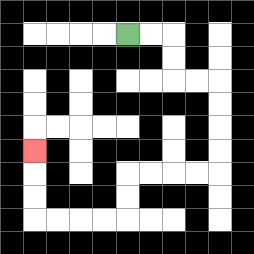{'start': '[5, 1]', 'end': '[1, 6]', 'path_directions': 'R,R,D,D,R,R,D,D,D,D,L,L,L,L,D,D,L,L,L,L,U,U,U', 'path_coordinates': '[[5, 1], [6, 1], [7, 1], [7, 2], [7, 3], [8, 3], [9, 3], [9, 4], [9, 5], [9, 6], [9, 7], [8, 7], [7, 7], [6, 7], [5, 7], [5, 8], [5, 9], [4, 9], [3, 9], [2, 9], [1, 9], [1, 8], [1, 7], [1, 6]]'}